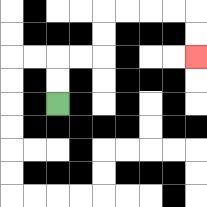{'start': '[2, 4]', 'end': '[8, 2]', 'path_directions': 'U,U,R,R,U,U,R,R,R,R,D,D', 'path_coordinates': '[[2, 4], [2, 3], [2, 2], [3, 2], [4, 2], [4, 1], [4, 0], [5, 0], [6, 0], [7, 0], [8, 0], [8, 1], [8, 2]]'}